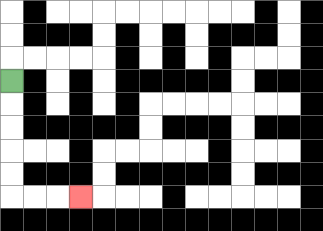{'start': '[0, 3]', 'end': '[3, 8]', 'path_directions': 'D,D,D,D,D,R,R,R', 'path_coordinates': '[[0, 3], [0, 4], [0, 5], [0, 6], [0, 7], [0, 8], [1, 8], [2, 8], [3, 8]]'}